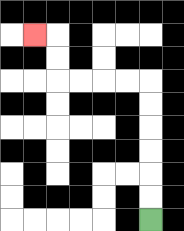{'start': '[6, 9]', 'end': '[1, 1]', 'path_directions': 'U,U,U,U,U,U,L,L,L,L,U,U,L', 'path_coordinates': '[[6, 9], [6, 8], [6, 7], [6, 6], [6, 5], [6, 4], [6, 3], [5, 3], [4, 3], [3, 3], [2, 3], [2, 2], [2, 1], [1, 1]]'}